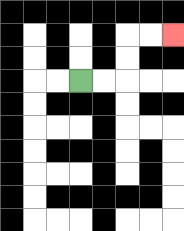{'start': '[3, 3]', 'end': '[7, 1]', 'path_directions': 'R,R,U,U,R,R', 'path_coordinates': '[[3, 3], [4, 3], [5, 3], [5, 2], [5, 1], [6, 1], [7, 1]]'}